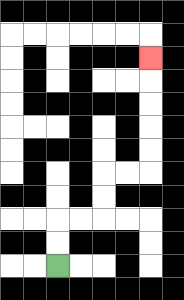{'start': '[2, 11]', 'end': '[6, 2]', 'path_directions': 'U,U,R,R,U,U,R,R,U,U,U,U,U', 'path_coordinates': '[[2, 11], [2, 10], [2, 9], [3, 9], [4, 9], [4, 8], [4, 7], [5, 7], [6, 7], [6, 6], [6, 5], [6, 4], [6, 3], [6, 2]]'}